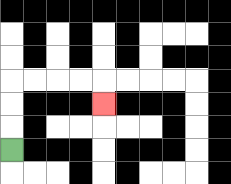{'start': '[0, 6]', 'end': '[4, 4]', 'path_directions': 'U,U,U,R,R,R,R,D', 'path_coordinates': '[[0, 6], [0, 5], [0, 4], [0, 3], [1, 3], [2, 3], [3, 3], [4, 3], [4, 4]]'}